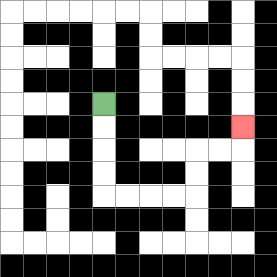{'start': '[4, 4]', 'end': '[10, 5]', 'path_directions': 'D,D,D,D,R,R,R,R,U,U,R,R,U', 'path_coordinates': '[[4, 4], [4, 5], [4, 6], [4, 7], [4, 8], [5, 8], [6, 8], [7, 8], [8, 8], [8, 7], [8, 6], [9, 6], [10, 6], [10, 5]]'}